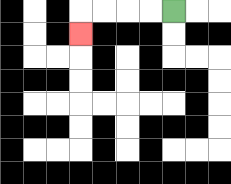{'start': '[7, 0]', 'end': '[3, 1]', 'path_directions': 'L,L,L,L,D', 'path_coordinates': '[[7, 0], [6, 0], [5, 0], [4, 0], [3, 0], [3, 1]]'}